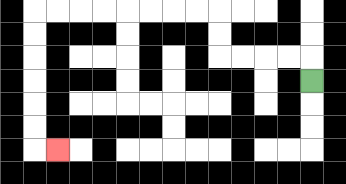{'start': '[13, 3]', 'end': '[2, 6]', 'path_directions': 'U,L,L,L,L,U,U,L,L,L,L,L,L,L,L,D,D,D,D,D,D,R', 'path_coordinates': '[[13, 3], [13, 2], [12, 2], [11, 2], [10, 2], [9, 2], [9, 1], [9, 0], [8, 0], [7, 0], [6, 0], [5, 0], [4, 0], [3, 0], [2, 0], [1, 0], [1, 1], [1, 2], [1, 3], [1, 4], [1, 5], [1, 6], [2, 6]]'}